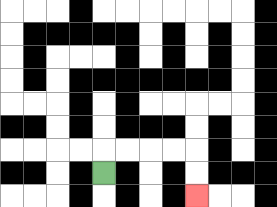{'start': '[4, 7]', 'end': '[8, 8]', 'path_directions': 'U,R,R,R,R,D,D', 'path_coordinates': '[[4, 7], [4, 6], [5, 6], [6, 6], [7, 6], [8, 6], [8, 7], [8, 8]]'}